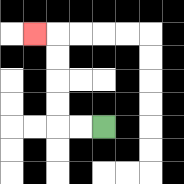{'start': '[4, 5]', 'end': '[1, 1]', 'path_directions': 'L,L,U,U,U,U,L', 'path_coordinates': '[[4, 5], [3, 5], [2, 5], [2, 4], [2, 3], [2, 2], [2, 1], [1, 1]]'}